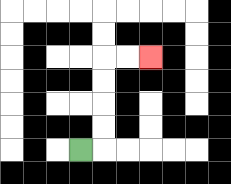{'start': '[3, 6]', 'end': '[6, 2]', 'path_directions': 'R,U,U,U,U,R,R', 'path_coordinates': '[[3, 6], [4, 6], [4, 5], [4, 4], [4, 3], [4, 2], [5, 2], [6, 2]]'}